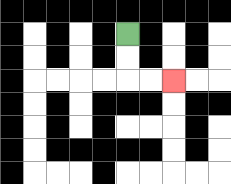{'start': '[5, 1]', 'end': '[7, 3]', 'path_directions': 'D,D,R,R', 'path_coordinates': '[[5, 1], [5, 2], [5, 3], [6, 3], [7, 3]]'}